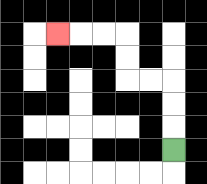{'start': '[7, 6]', 'end': '[2, 1]', 'path_directions': 'U,U,U,L,L,U,U,L,L,L', 'path_coordinates': '[[7, 6], [7, 5], [7, 4], [7, 3], [6, 3], [5, 3], [5, 2], [5, 1], [4, 1], [3, 1], [2, 1]]'}